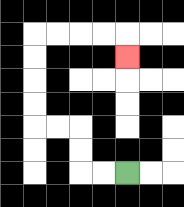{'start': '[5, 7]', 'end': '[5, 2]', 'path_directions': 'L,L,U,U,L,L,U,U,U,U,R,R,R,R,D', 'path_coordinates': '[[5, 7], [4, 7], [3, 7], [3, 6], [3, 5], [2, 5], [1, 5], [1, 4], [1, 3], [1, 2], [1, 1], [2, 1], [3, 1], [4, 1], [5, 1], [5, 2]]'}